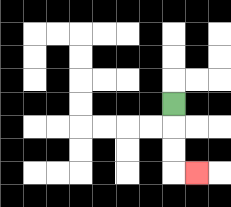{'start': '[7, 4]', 'end': '[8, 7]', 'path_directions': 'D,D,D,R', 'path_coordinates': '[[7, 4], [7, 5], [7, 6], [7, 7], [8, 7]]'}